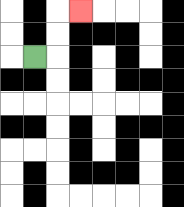{'start': '[1, 2]', 'end': '[3, 0]', 'path_directions': 'R,U,U,R', 'path_coordinates': '[[1, 2], [2, 2], [2, 1], [2, 0], [3, 0]]'}